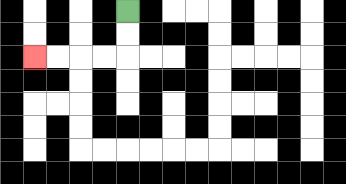{'start': '[5, 0]', 'end': '[1, 2]', 'path_directions': 'D,D,L,L,L,L', 'path_coordinates': '[[5, 0], [5, 1], [5, 2], [4, 2], [3, 2], [2, 2], [1, 2]]'}